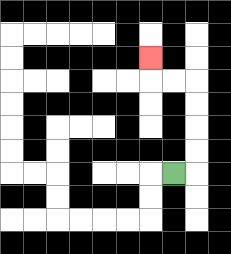{'start': '[7, 7]', 'end': '[6, 2]', 'path_directions': 'R,U,U,U,U,L,L,U', 'path_coordinates': '[[7, 7], [8, 7], [8, 6], [8, 5], [8, 4], [8, 3], [7, 3], [6, 3], [6, 2]]'}